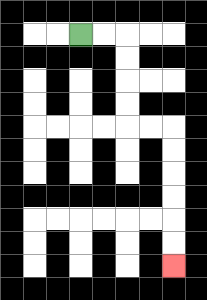{'start': '[3, 1]', 'end': '[7, 11]', 'path_directions': 'R,R,D,D,D,D,R,R,D,D,D,D,D,D', 'path_coordinates': '[[3, 1], [4, 1], [5, 1], [5, 2], [5, 3], [5, 4], [5, 5], [6, 5], [7, 5], [7, 6], [7, 7], [7, 8], [7, 9], [7, 10], [7, 11]]'}